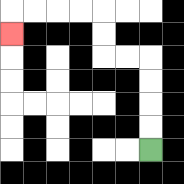{'start': '[6, 6]', 'end': '[0, 1]', 'path_directions': 'U,U,U,U,L,L,U,U,L,L,L,L,D', 'path_coordinates': '[[6, 6], [6, 5], [6, 4], [6, 3], [6, 2], [5, 2], [4, 2], [4, 1], [4, 0], [3, 0], [2, 0], [1, 0], [0, 0], [0, 1]]'}